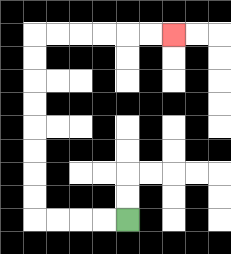{'start': '[5, 9]', 'end': '[7, 1]', 'path_directions': 'L,L,L,L,U,U,U,U,U,U,U,U,R,R,R,R,R,R', 'path_coordinates': '[[5, 9], [4, 9], [3, 9], [2, 9], [1, 9], [1, 8], [1, 7], [1, 6], [1, 5], [1, 4], [1, 3], [1, 2], [1, 1], [2, 1], [3, 1], [4, 1], [5, 1], [6, 1], [7, 1]]'}